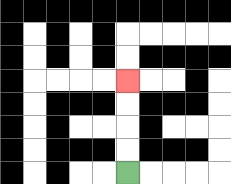{'start': '[5, 7]', 'end': '[5, 3]', 'path_directions': 'U,U,U,U', 'path_coordinates': '[[5, 7], [5, 6], [5, 5], [5, 4], [5, 3]]'}